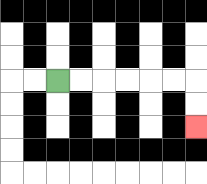{'start': '[2, 3]', 'end': '[8, 5]', 'path_directions': 'R,R,R,R,R,R,D,D', 'path_coordinates': '[[2, 3], [3, 3], [4, 3], [5, 3], [6, 3], [7, 3], [8, 3], [8, 4], [8, 5]]'}